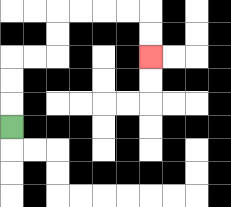{'start': '[0, 5]', 'end': '[6, 2]', 'path_directions': 'U,U,U,R,R,U,U,R,R,R,R,D,D', 'path_coordinates': '[[0, 5], [0, 4], [0, 3], [0, 2], [1, 2], [2, 2], [2, 1], [2, 0], [3, 0], [4, 0], [5, 0], [6, 0], [6, 1], [6, 2]]'}